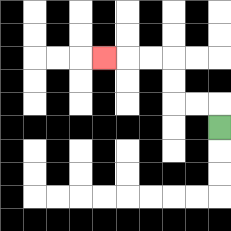{'start': '[9, 5]', 'end': '[4, 2]', 'path_directions': 'U,L,L,U,U,L,L,L', 'path_coordinates': '[[9, 5], [9, 4], [8, 4], [7, 4], [7, 3], [7, 2], [6, 2], [5, 2], [4, 2]]'}